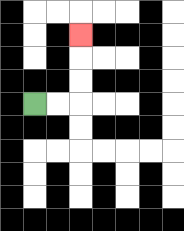{'start': '[1, 4]', 'end': '[3, 1]', 'path_directions': 'R,R,U,U,U', 'path_coordinates': '[[1, 4], [2, 4], [3, 4], [3, 3], [3, 2], [3, 1]]'}